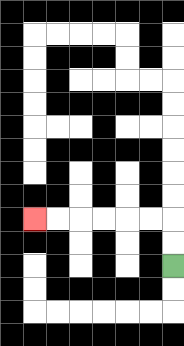{'start': '[7, 11]', 'end': '[1, 9]', 'path_directions': 'U,U,L,L,L,L,L,L', 'path_coordinates': '[[7, 11], [7, 10], [7, 9], [6, 9], [5, 9], [4, 9], [3, 9], [2, 9], [1, 9]]'}